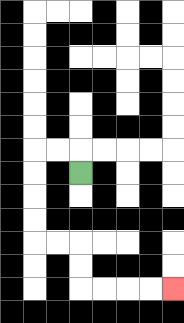{'start': '[3, 7]', 'end': '[7, 12]', 'path_directions': 'U,L,L,D,D,D,D,R,R,D,D,R,R,R,R', 'path_coordinates': '[[3, 7], [3, 6], [2, 6], [1, 6], [1, 7], [1, 8], [1, 9], [1, 10], [2, 10], [3, 10], [3, 11], [3, 12], [4, 12], [5, 12], [6, 12], [7, 12]]'}